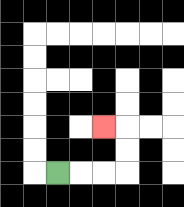{'start': '[2, 7]', 'end': '[4, 5]', 'path_directions': 'R,R,R,U,U,L', 'path_coordinates': '[[2, 7], [3, 7], [4, 7], [5, 7], [5, 6], [5, 5], [4, 5]]'}